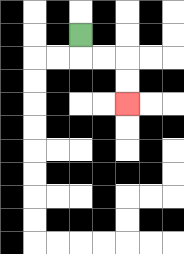{'start': '[3, 1]', 'end': '[5, 4]', 'path_directions': 'D,R,R,D,D', 'path_coordinates': '[[3, 1], [3, 2], [4, 2], [5, 2], [5, 3], [5, 4]]'}